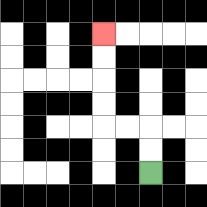{'start': '[6, 7]', 'end': '[4, 1]', 'path_directions': 'U,U,L,L,U,U,U,U', 'path_coordinates': '[[6, 7], [6, 6], [6, 5], [5, 5], [4, 5], [4, 4], [4, 3], [4, 2], [4, 1]]'}